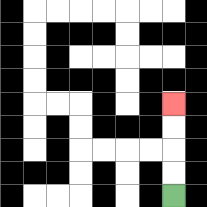{'start': '[7, 8]', 'end': '[7, 4]', 'path_directions': 'U,U,U,U', 'path_coordinates': '[[7, 8], [7, 7], [7, 6], [7, 5], [7, 4]]'}